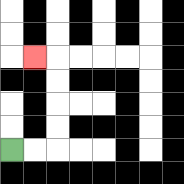{'start': '[0, 6]', 'end': '[1, 2]', 'path_directions': 'R,R,U,U,U,U,L', 'path_coordinates': '[[0, 6], [1, 6], [2, 6], [2, 5], [2, 4], [2, 3], [2, 2], [1, 2]]'}